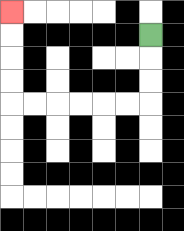{'start': '[6, 1]', 'end': '[0, 0]', 'path_directions': 'D,D,D,L,L,L,L,L,L,U,U,U,U', 'path_coordinates': '[[6, 1], [6, 2], [6, 3], [6, 4], [5, 4], [4, 4], [3, 4], [2, 4], [1, 4], [0, 4], [0, 3], [0, 2], [0, 1], [0, 0]]'}